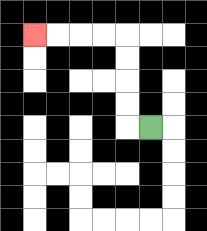{'start': '[6, 5]', 'end': '[1, 1]', 'path_directions': 'L,U,U,U,U,L,L,L,L', 'path_coordinates': '[[6, 5], [5, 5], [5, 4], [5, 3], [5, 2], [5, 1], [4, 1], [3, 1], [2, 1], [1, 1]]'}